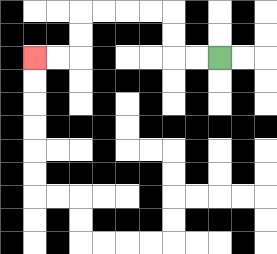{'start': '[9, 2]', 'end': '[1, 2]', 'path_directions': 'L,L,U,U,L,L,L,L,D,D,L,L', 'path_coordinates': '[[9, 2], [8, 2], [7, 2], [7, 1], [7, 0], [6, 0], [5, 0], [4, 0], [3, 0], [3, 1], [3, 2], [2, 2], [1, 2]]'}